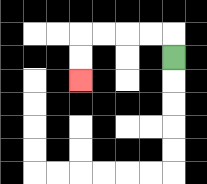{'start': '[7, 2]', 'end': '[3, 3]', 'path_directions': 'U,L,L,L,L,D,D', 'path_coordinates': '[[7, 2], [7, 1], [6, 1], [5, 1], [4, 1], [3, 1], [3, 2], [3, 3]]'}